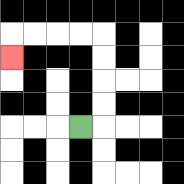{'start': '[3, 5]', 'end': '[0, 2]', 'path_directions': 'R,U,U,U,U,L,L,L,L,D', 'path_coordinates': '[[3, 5], [4, 5], [4, 4], [4, 3], [4, 2], [4, 1], [3, 1], [2, 1], [1, 1], [0, 1], [0, 2]]'}